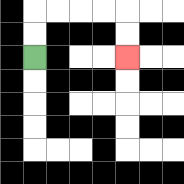{'start': '[1, 2]', 'end': '[5, 2]', 'path_directions': 'U,U,R,R,R,R,D,D', 'path_coordinates': '[[1, 2], [1, 1], [1, 0], [2, 0], [3, 0], [4, 0], [5, 0], [5, 1], [5, 2]]'}